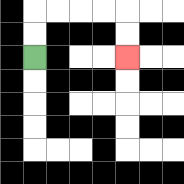{'start': '[1, 2]', 'end': '[5, 2]', 'path_directions': 'U,U,R,R,R,R,D,D', 'path_coordinates': '[[1, 2], [1, 1], [1, 0], [2, 0], [3, 0], [4, 0], [5, 0], [5, 1], [5, 2]]'}